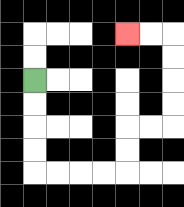{'start': '[1, 3]', 'end': '[5, 1]', 'path_directions': 'D,D,D,D,R,R,R,R,U,U,R,R,U,U,U,U,L,L', 'path_coordinates': '[[1, 3], [1, 4], [1, 5], [1, 6], [1, 7], [2, 7], [3, 7], [4, 7], [5, 7], [5, 6], [5, 5], [6, 5], [7, 5], [7, 4], [7, 3], [7, 2], [7, 1], [6, 1], [5, 1]]'}